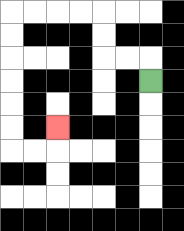{'start': '[6, 3]', 'end': '[2, 5]', 'path_directions': 'U,L,L,U,U,L,L,L,L,D,D,D,D,D,D,R,R,U', 'path_coordinates': '[[6, 3], [6, 2], [5, 2], [4, 2], [4, 1], [4, 0], [3, 0], [2, 0], [1, 0], [0, 0], [0, 1], [0, 2], [0, 3], [0, 4], [0, 5], [0, 6], [1, 6], [2, 6], [2, 5]]'}